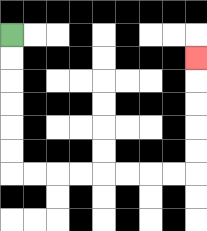{'start': '[0, 1]', 'end': '[8, 2]', 'path_directions': 'D,D,D,D,D,D,R,R,R,R,R,R,R,R,U,U,U,U,U', 'path_coordinates': '[[0, 1], [0, 2], [0, 3], [0, 4], [0, 5], [0, 6], [0, 7], [1, 7], [2, 7], [3, 7], [4, 7], [5, 7], [6, 7], [7, 7], [8, 7], [8, 6], [8, 5], [8, 4], [8, 3], [8, 2]]'}